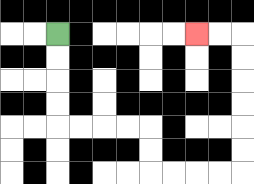{'start': '[2, 1]', 'end': '[8, 1]', 'path_directions': 'D,D,D,D,R,R,R,R,D,D,R,R,R,R,U,U,U,U,U,U,L,L', 'path_coordinates': '[[2, 1], [2, 2], [2, 3], [2, 4], [2, 5], [3, 5], [4, 5], [5, 5], [6, 5], [6, 6], [6, 7], [7, 7], [8, 7], [9, 7], [10, 7], [10, 6], [10, 5], [10, 4], [10, 3], [10, 2], [10, 1], [9, 1], [8, 1]]'}